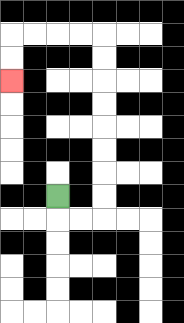{'start': '[2, 8]', 'end': '[0, 3]', 'path_directions': 'D,R,R,U,U,U,U,U,U,U,U,L,L,L,L,D,D', 'path_coordinates': '[[2, 8], [2, 9], [3, 9], [4, 9], [4, 8], [4, 7], [4, 6], [4, 5], [4, 4], [4, 3], [4, 2], [4, 1], [3, 1], [2, 1], [1, 1], [0, 1], [0, 2], [0, 3]]'}